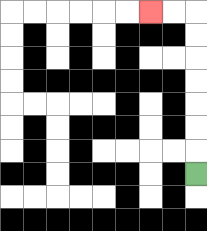{'start': '[8, 7]', 'end': '[6, 0]', 'path_directions': 'U,U,U,U,U,U,U,L,L', 'path_coordinates': '[[8, 7], [8, 6], [8, 5], [8, 4], [8, 3], [8, 2], [8, 1], [8, 0], [7, 0], [6, 0]]'}